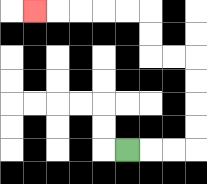{'start': '[5, 6]', 'end': '[1, 0]', 'path_directions': 'R,R,R,U,U,U,U,L,L,U,U,L,L,L,L,L', 'path_coordinates': '[[5, 6], [6, 6], [7, 6], [8, 6], [8, 5], [8, 4], [8, 3], [8, 2], [7, 2], [6, 2], [6, 1], [6, 0], [5, 0], [4, 0], [3, 0], [2, 0], [1, 0]]'}